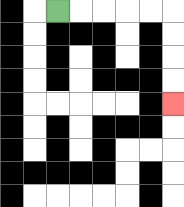{'start': '[2, 0]', 'end': '[7, 4]', 'path_directions': 'R,R,R,R,R,D,D,D,D', 'path_coordinates': '[[2, 0], [3, 0], [4, 0], [5, 0], [6, 0], [7, 0], [7, 1], [7, 2], [7, 3], [7, 4]]'}